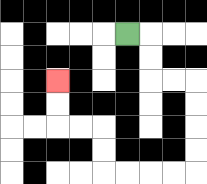{'start': '[5, 1]', 'end': '[2, 3]', 'path_directions': 'R,D,D,R,R,D,D,D,D,L,L,L,L,U,U,L,L,U,U', 'path_coordinates': '[[5, 1], [6, 1], [6, 2], [6, 3], [7, 3], [8, 3], [8, 4], [8, 5], [8, 6], [8, 7], [7, 7], [6, 7], [5, 7], [4, 7], [4, 6], [4, 5], [3, 5], [2, 5], [2, 4], [2, 3]]'}